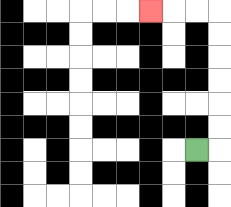{'start': '[8, 6]', 'end': '[6, 0]', 'path_directions': 'R,U,U,U,U,U,U,L,L,L', 'path_coordinates': '[[8, 6], [9, 6], [9, 5], [9, 4], [9, 3], [9, 2], [9, 1], [9, 0], [8, 0], [7, 0], [6, 0]]'}